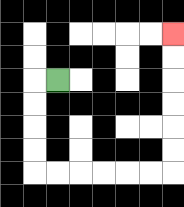{'start': '[2, 3]', 'end': '[7, 1]', 'path_directions': 'L,D,D,D,D,R,R,R,R,R,R,U,U,U,U,U,U', 'path_coordinates': '[[2, 3], [1, 3], [1, 4], [1, 5], [1, 6], [1, 7], [2, 7], [3, 7], [4, 7], [5, 7], [6, 7], [7, 7], [7, 6], [7, 5], [7, 4], [7, 3], [7, 2], [7, 1]]'}